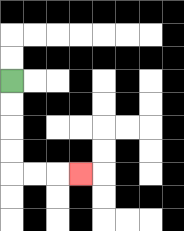{'start': '[0, 3]', 'end': '[3, 7]', 'path_directions': 'D,D,D,D,R,R,R', 'path_coordinates': '[[0, 3], [0, 4], [0, 5], [0, 6], [0, 7], [1, 7], [2, 7], [3, 7]]'}